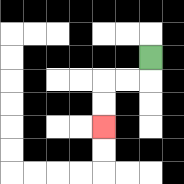{'start': '[6, 2]', 'end': '[4, 5]', 'path_directions': 'D,L,L,D,D', 'path_coordinates': '[[6, 2], [6, 3], [5, 3], [4, 3], [4, 4], [4, 5]]'}